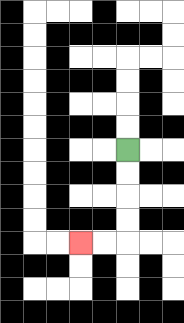{'start': '[5, 6]', 'end': '[3, 10]', 'path_directions': 'D,D,D,D,L,L', 'path_coordinates': '[[5, 6], [5, 7], [5, 8], [5, 9], [5, 10], [4, 10], [3, 10]]'}